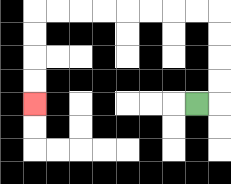{'start': '[8, 4]', 'end': '[1, 4]', 'path_directions': 'R,U,U,U,U,L,L,L,L,L,L,L,L,D,D,D,D', 'path_coordinates': '[[8, 4], [9, 4], [9, 3], [9, 2], [9, 1], [9, 0], [8, 0], [7, 0], [6, 0], [5, 0], [4, 0], [3, 0], [2, 0], [1, 0], [1, 1], [1, 2], [1, 3], [1, 4]]'}